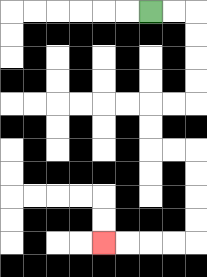{'start': '[6, 0]', 'end': '[4, 10]', 'path_directions': 'R,R,D,D,D,D,L,L,D,D,R,R,D,D,D,D,L,L,L,L', 'path_coordinates': '[[6, 0], [7, 0], [8, 0], [8, 1], [8, 2], [8, 3], [8, 4], [7, 4], [6, 4], [6, 5], [6, 6], [7, 6], [8, 6], [8, 7], [8, 8], [8, 9], [8, 10], [7, 10], [6, 10], [5, 10], [4, 10]]'}